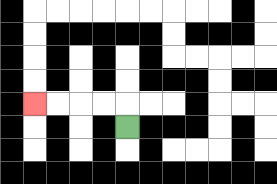{'start': '[5, 5]', 'end': '[1, 4]', 'path_directions': 'U,L,L,L,L', 'path_coordinates': '[[5, 5], [5, 4], [4, 4], [3, 4], [2, 4], [1, 4]]'}